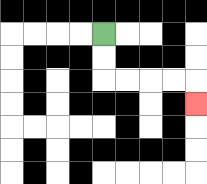{'start': '[4, 1]', 'end': '[8, 4]', 'path_directions': 'D,D,R,R,R,R,D', 'path_coordinates': '[[4, 1], [4, 2], [4, 3], [5, 3], [6, 3], [7, 3], [8, 3], [8, 4]]'}